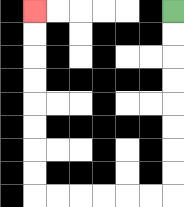{'start': '[7, 0]', 'end': '[1, 0]', 'path_directions': 'D,D,D,D,D,D,D,D,L,L,L,L,L,L,U,U,U,U,U,U,U,U', 'path_coordinates': '[[7, 0], [7, 1], [7, 2], [7, 3], [7, 4], [7, 5], [7, 6], [7, 7], [7, 8], [6, 8], [5, 8], [4, 8], [3, 8], [2, 8], [1, 8], [1, 7], [1, 6], [1, 5], [1, 4], [1, 3], [1, 2], [1, 1], [1, 0]]'}